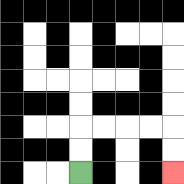{'start': '[3, 7]', 'end': '[7, 7]', 'path_directions': 'U,U,R,R,R,R,D,D', 'path_coordinates': '[[3, 7], [3, 6], [3, 5], [4, 5], [5, 5], [6, 5], [7, 5], [7, 6], [7, 7]]'}